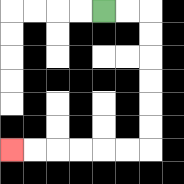{'start': '[4, 0]', 'end': '[0, 6]', 'path_directions': 'R,R,D,D,D,D,D,D,L,L,L,L,L,L', 'path_coordinates': '[[4, 0], [5, 0], [6, 0], [6, 1], [6, 2], [6, 3], [6, 4], [6, 5], [6, 6], [5, 6], [4, 6], [3, 6], [2, 6], [1, 6], [0, 6]]'}